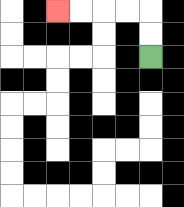{'start': '[6, 2]', 'end': '[2, 0]', 'path_directions': 'U,U,L,L,L,L', 'path_coordinates': '[[6, 2], [6, 1], [6, 0], [5, 0], [4, 0], [3, 0], [2, 0]]'}